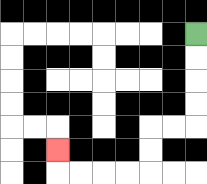{'start': '[8, 1]', 'end': '[2, 6]', 'path_directions': 'D,D,D,D,L,L,D,D,L,L,L,L,U', 'path_coordinates': '[[8, 1], [8, 2], [8, 3], [8, 4], [8, 5], [7, 5], [6, 5], [6, 6], [6, 7], [5, 7], [4, 7], [3, 7], [2, 7], [2, 6]]'}